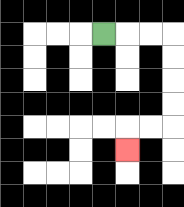{'start': '[4, 1]', 'end': '[5, 6]', 'path_directions': 'R,R,R,D,D,D,D,L,L,D', 'path_coordinates': '[[4, 1], [5, 1], [6, 1], [7, 1], [7, 2], [7, 3], [7, 4], [7, 5], [6, 5], [5, 5], [5, 6]]'}